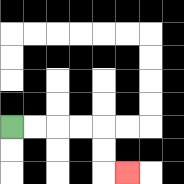{'start': '[0, 5]', 'end': '[5, 7]', 'path_directions': 'R,R,R,R,D,D,R', 'path_coordinates': '[[0, 5], [1, 5], [2, 5], [3, 5], [4, 5], [4, 6], [4, 7], [5, 7]]'}